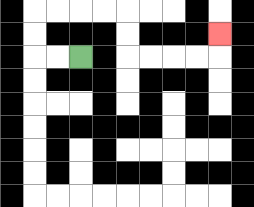{'start': '[3, 2]', 'end': '[9, 1]', 'path_directions': 'L,L,U,U,R,R,R,R,D,D,R,R,R,R,U', 'path_coordinates': '[[3, 2], [2, 2], [1, 2], [1, 1], [1, 0], [2, 0], [3, 0], [4, 0], [5, 0], [5, 1], [5, 2], [6, 2], [7, 2], [8, 2], [9, 2], [9, 1]]'}